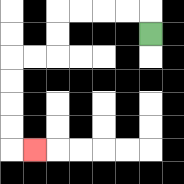{'start': '[6, 1]', 'end': '[1, 6]', 'path_directions': 'U,L,L,L,L,D,D,L,L,D,D,D,D,R', 'path_coordinates': '[[6, 1], [6, 0], [5, 0], [4, 0], [3, 0], [2, 0], [2, 1], [2, 2], [1, 2], [0, 2], [0, 3], [0, 4], [0, 5], [0, 6], [1, 6]]'}